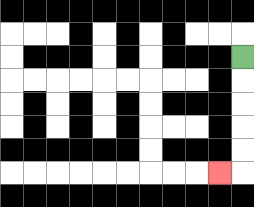{'start': '[10, 2]', 'end': '[9, 7]', 'path_directions': 'D,D,D,D,D,L', 'path_coordinates': '[[10, 2], [10, 3], [10, 4], [10, 5], [10, 6], [10, 7], [9, 7]]'}